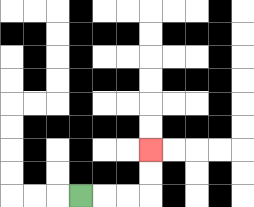{'start': '[3, 8]', 'end': '[6, 6]', 'path_directions': 'R,R,R,U,U', 'path_coordinates': '[[3, 8], [4, 8], [5, 8], [6, 8], [6, 7], [6, 6]]'}